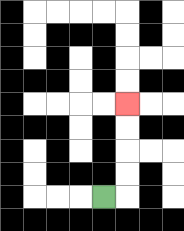{'start': '[4, 8]', 'end': '[5, 4]', 'path_directions': 'R,U,U,U,U', 'path_coordinates': '[[4, 8], [5, 8], [5, 7], [5, 6], [5, 5], [5, 4]]'}